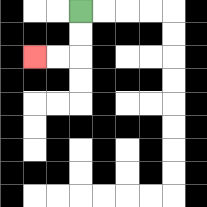{'start': '[3, 0]', 'end': '[1, 2]', 'path_directions': 'D,D,L,L', 'path_coordinates': '[[3, 0], [3, 1], [3, 2], [2, 2], [1, 2]]'}